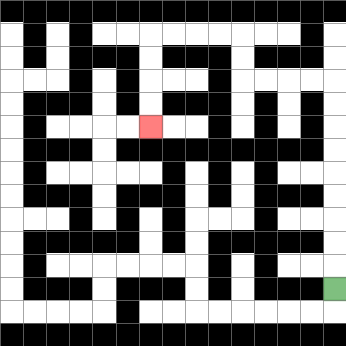{'start': '[14, 12]', 'end': '[6, 5]', 'path_directions': 'U,U,U,U,U,U,U,U,U,L,L,L,L,U,U,L,L,L,L,D,D,D,D', 'path_coordinates': '[[14, 12], [14, 11], [14, 10], [14, 9], [14, 8], [14, 7], [14, 6], [14, 5], [14, 4], [14, 3], [13, 3], [12, 3], [11, 3], [10, 3], [10, 2], [10, 1], [9, 1], [8, 1], [7, 1], [6, 1], [6, 2], [6, 3], [6, 4], [6, 5]]'}